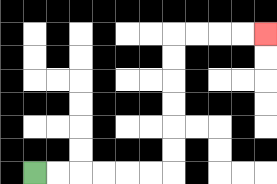{'start': '[1, 7]', 'end': '[11, 1]', 'path_directions': 'R,R,R,R,R,R,U,U,U,U,U,U,R,R,R,R', 'path_coordinates': '[[1, 7], [2, 7], [3, 7], [4, 7], [5, 7], [6, 7], [7, 7], [7, 6], [7, 5], [7, 4], [7, 3], [7, 2], [7, 1], [8, 1], [9, 1], [10, 1], [11, 1]]'}